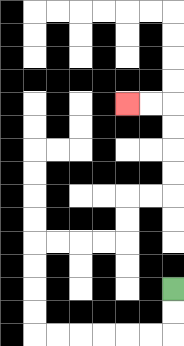{'start': '[7, 12]', 'end': '[5, 4]', 'path_directions': 'D,D,L,L,L,L,L,L,U,U,U,U,R,R,R,R,U,U,R,R,U,U,U,U,L,L', 'path_coordinates': '[[7, 12], [7, 13], [7, 14], [6, 14], [5, 14], [4, 14], [3, 14], [2, 14], [1, 14], [1, 13], [1, 12], [1, 11], [1, 10], [2, 10], [3, 10], [4, 10], [5, 10], [5, 9], [5, 8], [6, 8], [7, 8], [7, 7], [7, 6], [7, 5], [7, 4], [6, 4], [5, 4]]'}